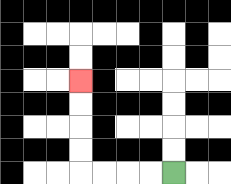{'start': '[7, 7]', 'end': '[3, 3]', 'path_directions': 'L,L,L,L,U,U,U,U', 'path_coordinates': '[[7, 7], [6, 7], [5, 7], [4, 7], [3, 7], [3, 6], [3, 5], [3, 4], [3, 3]]'}